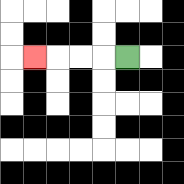{'start': '[5, 2]', 'end': '[1, 2]', 'path_directions': 'L,L,L,L', 'path_coordinates': '[[5, 2], [4, 2], [3, 2], [2, 2], [1, 2]]'}